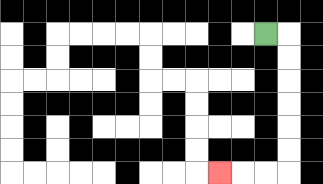{'start': '[11, 1]', 'end': '[9, 7]', 'path_directions': 'R,D,D,D,D,D,D,L,L,L', 'path_coordinates': '[[11, 1], [12, 1], [12, 2], [12, 3], [12, 4], [12, 5], [12, 6], [12, 7], [11, 7], [10, 7], [9, 7]]'}